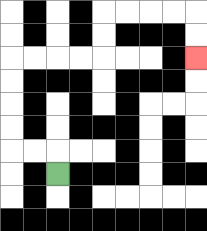{'start': '[2, 7]', 'end': '[8, 2]', 'path_directions': 'U,L,L,U,U,U,U,R,R,R,R,U,U,R,R,R,R,D,D', 'path_coordinates': '[[2, 7], [2, 6], [1, 6], [0, 6], [0, 5], [0, 4], [0, 3], [0, 2], [1, 2], [2, 2], [3, 2], [4, 2], [4, 1], [4, 0], [5, 0], [6, 0], [7, 0], [8, 0], [8, 1], [8, 2]]'}